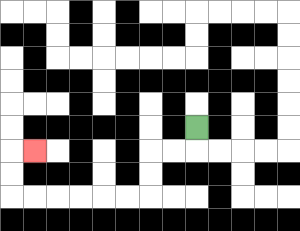{'start': '[8, 5]', 'end': '[1, 6]', 'path_directions': 'D,L,L,D,D,L,L,L,L,L,L,U,U,R', 'path_coordinates': '[[8, 5], [8, 6], [7, 6], [6, 6], [6, 7], [6, 8], [5, 8], [4, 8], [3, 8], [2, 8], [1, 8], [0, 8], [0, 7], [0, 6], [1, 6]]'}